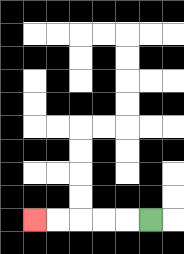{'start': '[6, 9]', 'end': '[1, 9]', 'path_directions': 'L,L,L,L,L', 'path_coordinates': '[[6, 9], [5, 9], [4, 9], [3, 9], [2, 9], [1, 9]]'}